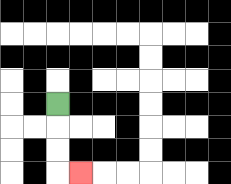{'start': '[2, 4]', 'end': '[3, 7]', 'path_directions': 'D,D,D,R', 'path_coordinates': '[[2, 4], [2, 5], [2, 6], [2, 7], [3, 7]]'}